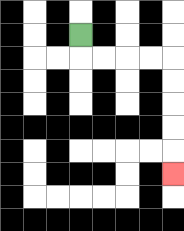{'start': '[3, 1]', 'end': '[7, 7]', 'path_directions': 'D,R,R,R,R,D,D,D,D,D', 'path_coordinates': '[[3, 1], [3, 2], [4, 2], [5, 2], [6, 2], [7, 2], [7, 3], [7, 4], [7, 5], [7, 6], [7, 7]]'}